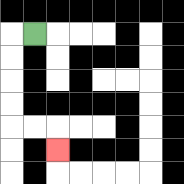{'start': '[1, 1]', 'end': '[2, 6]', 'path_directions': 'L,D,D,D,D,R,R,D', 'path_coordinates': '[[1, 1], [0, 1], [0, 2], [0, 3], [0, 4], [0, 5], [1, 5], [2, 5], [2, 6]]'}